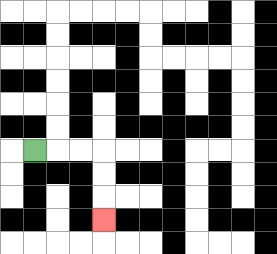{'start': '[1, 6]', 'end': '[4, 9]', 'path_directions': 'R,R,R,D,D,D', 'path_coordinates': '[[1, 6], [2, 6], [3, 6], [4, 6], [4, 7], [4, 8], [4, 9]]'}